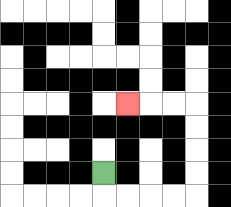{'start': '[4, 7]', 'end': '[5, 4]', 'path_directions': 'D,R,R,R,R,U,U,U,U,L,L,L', 'path_coordinates': '[[4, 7], [4, 8], [5, 8], [6, 8], [7, 8], [8, 8], [8, 7], [8, 6], [8, 5], [8, 4], [7, 4], [6, 4], [5, 4]]'}